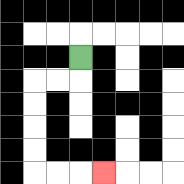{'start': '[3, 2]', 'end': '[4, 7]', 'path_directions': 'D,L,L,D,D,D,D,R,R,R', 'path_coordinates': '[[3, 2], [3, 3], [2, 3], [1, 3], [1, 4], [1, 5], [1, 6], [1, 7], [2, 7], [3, 7], [4, 7]]'}